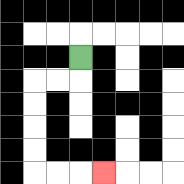{'start': '[3, 2]', 'end': '[4, 7]', 'path_directions': 'D,L,L,D,D,D,D,R,R,R', 'path_coordinates': '[[3, 2], [3, 3], [2, 3], [1, 3], [1, 4], [1, 5], [1, 6], [1, 7], [2, 7], [3, 7], [4, 7]]'}